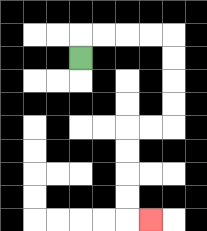{'start': '[3, 2]', 'end': '[6, 9]', 'path_directions': 'U,R,R,R,R,D,D,D,D,L,L,D,D,D,D,R', 'path_coordinates': '[[3, 2], [3, 1], [4, 1], [5, 1], [6, 1], [7, 1], [7, 2], [7, 3], [7, 4], [7, 5], [6, 5], [5, 5], [5, 6], [5, 7], [5, 8], [5, 9], [6, 9]]'}